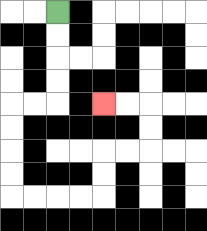{'start': '[2, 0]', 'end': '[4, 4]', 'path_directions': 'D,D,D,D,L,L,D,D,D,D,R,R,R,R,U,U,R,R,U,U,L,L', 'path_coordinates': '[[2, 0], [2, 1], [2, 2], [2, 3], [2, 4], [1, 4], [0, 4], [0, 5], [0, 6], [0, 7], [0, 8], [1, 8], [2, 8], [3, 8], [4, 8], [4, 7], [4, 6], [5, 6], [6, 6], [6, 5], [6, 4], [5, 4], [4, 4]]'}